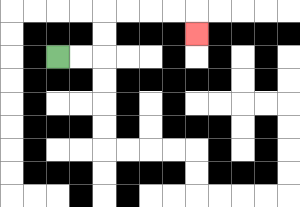{'start': '[2, 2]', 'end': '[8, 1]', 'path_directions': 'R,R,U,U,R,R,R,R,D', 'path_coordinates': '[[2, 2], [3, 2], [4, 2], [4, 1], [4, 0], [5, 0], [6, 0], [7, 0], [8, 0], [8, 1]]'}